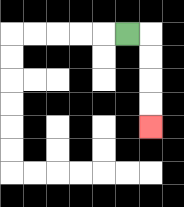{'start': '[5, 1]', 'end': '[6, 5]', 'path_directions': 'R,D,D,D,D', 'path_coordinates': '[[5, 1], [6, 1], [6, 2], [6, 3], [6, 4], [6, 5]]'}